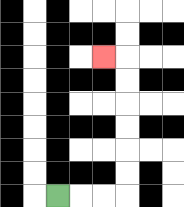{'start': '[2, 8]', 'end': '[4, 2]', 'path_directions': 'R,R,R,U,U,U,U,U,U,L', 'path_coordinates': '[[2, 8], [3, 8], [4, 8], [5, 8], [5, 7], [5, 6], [5, 5], [5, 4], [5, 3], [5, 2], [4, 2]]'}